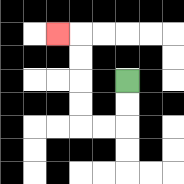{'start': '[5, 3]', 'end': '[2, 1]', 'path_directions': 'D,D,L,L,U,U,U,U,L', 'path_coordinates': '[[5, 3], [5, 4], [5, 5], [4, 5], [3, 5], [3, 4], [3, 3], [3, 2], [3, 1], [2, 1]]'}